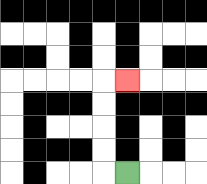{'start': '[5, 7]', 'end': '[5, 3]', 'path_directions': 'L,U,U,U,U,R', 'path_coordinates': '[[5, 7], [4, 7], [4, 6], [4, 5], [4, 4], [4, 3], [5, 3]]'}